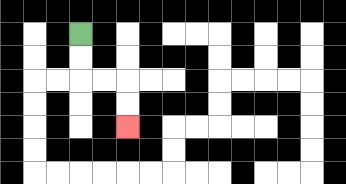{'start': '[3, 1]', 'end': '[5, 5]', 'path_directions': 'D,D,R,R,D,D', 'path_coordinates': '[[3, 1], [3, 2], [3, 3], [4, 3], [5, 3], [5, 4], [5, 5]]'}